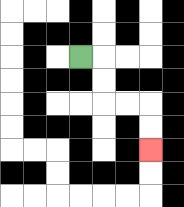{'start': '[3, 2]', 'end': '[6, 6]', 'path_directions': 'R,D,D,R,R,D,D', 'path_coordinates': '[[3, 2], [4, 2], [4, 3], [4, 4], [5, 4], [6, 4], [6, 5], [6, 6]]'}